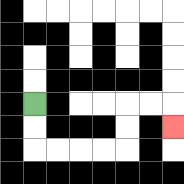{'start': '[1, 4]', 'end': '[7, 5]', 'path_directions': 'D,D,R,R,R,R,U,U,R,R,D', 'path_coordinates': '[[1, 4], [1, 5], [1, 6], [2, 6], [3, 6], [4, 6], [5, 6], [5, 5], [5, 4], [6, 4], [7, 4], [7, 5]]'}